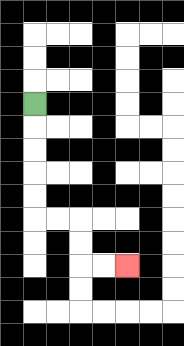{'start': '[1, 4]', 'end': '[5, 11]', 'path_directions': 'D,D,D,D,D,R,R,D,D,R,R', 'path_coordinates': '[[1, 4], [1, 5], [1, 6], [1, 7], [1, 8], [1, 9], [2, 9], [3, 9], [3, 10], [3, 11], [4, 11], [5, 11]]'}